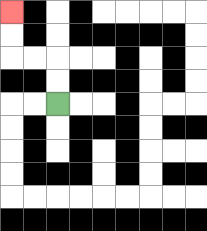{'start': '[2, 4]', 'end': '[0, 0]', 'path_directions': 'U,U,L,L,U,U', 'path_coordinates': '[[2, 4], [2, 3], [2, 2], [1, 2], [0, 2], [0, 1], [0, 0]]'}